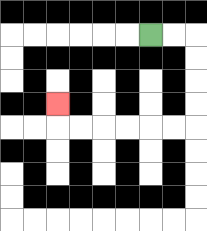{'start': '[6, 1]', 'end': '[2, 4]', 'path_directions': 'R,R,D,D,D,D,L,L,L,L,L,L,U', 'path_coordinates': '[[6, 1], [7, 1], [8, 1], [8, 2], [8, 3], [8, 4], [8, 5], [7, 5], [6, 5], [5, 5], [4, 5], [3, 5], [2, 5], [2, 4]]'}